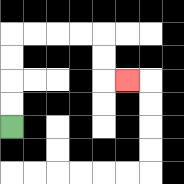{'start': '[0, 5]', 'end': '[5, 3]', 'path_directions': 'U,U,U,U,R,R,R,R,D,D,R', 'path_coordinates': '[[0, 5], [0, 4], [0, 3], [0, 2], [0, 1], [1, 1], [2, 1], [3, 1], [4, 1], [4, 2], [4, 3], [5, 3]]'}